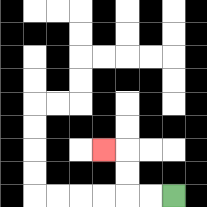{'start': '[7, 8]', 'end': '[4, 6]', 'path_directions': 'L,L,U,U,L', 'path_coordinates': '[[7, 8], [6, 8], [5, 8], [5, 7], [5, 6], [4, 6]]'}